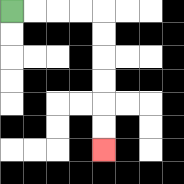{'start': '[0, 0]', 'end': '[4, 6]', 'path_directions': 'R,R,R,R,D,D,D,D,D,D', 'path_coordinates': '[[0, 0], [1, 0], [2, 0], [3, 0], [4, 0], [4, 1], [4, 2], [4, 3], [4, 4], [4, 5], [4, 6]]'}